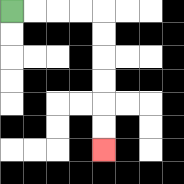{'start': '[0, 0]', 'end': '[4, 6]', 'path_directions': 'R,R,R,R,D,D,D,D,D,D', 'path_coordinates': '[[0, 0], [1, 0], [2, 0], [3, 0], [4, 0], [4, 1], [4, 2], [4, 3], [4, 4], [4, 5], [4, 6]]'}